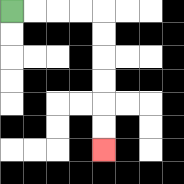{'start': '[0, 0]', 'end': '[4, 6]', 'path_directions': 'R,R,R,R,D,D,D,D,D,D', 'path_coordinates': '[[0, 0], [1, 0], [2, 0], [3, 0], [4, 0], [4, 1], [4, 2], [4, 3], [4, 4], [4, 5], [4, 6]]'}